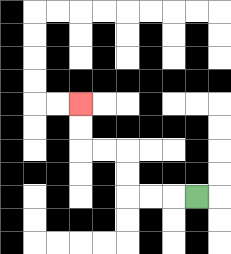{'start': '[8, 8]', 'end': '[3, 4]', 'path_directions': 'L,L,L,U,U,L,L,U,U', 'path_coordinates': '[[8, 8], [7, 8], [6, 8], [5, 8], [5, 7], [5, 6], [4, 6], [3, 6], [3, 5], [3, 4]]'}